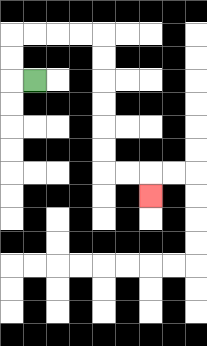{'start': '[1, 3]', 'end': '[6, 8]', 'path_directions': 'L,U,U,R,R,R,R,D,D,D,D,D,D,R,R,D', 'path_coordinates': '[[1, 3], [0, 3], [0, 2], [0, 1], [1, 1], [2, 1], [3, 1], [4, 1], [4, 2], [4, 3], [4, 4], [4, 5], [4, 6], [4, 7], [5, 7], [6, 7], [6, 8]]'}